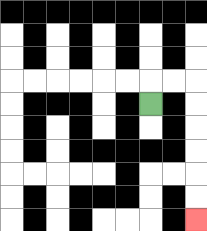{'start': '[6, 4]', 'end': '[8, 9]', 'path_directions': 'U,R,R,D,D,D,D,D,D', 'path_coordinates': '[[6, 4], [6, 3], [7, 3], [8, 3], [8, 4], [8, 5], [8, 6], [8, 7], [8, 8], [8, 9]]'}